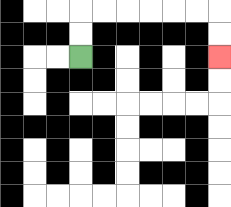{'start': '[3, 2]', 'end': '[9, 2]', 'path_directions': 'U,U,R,R,R,R,R,R,D,D', 'path_coordinates': '[[3, 2], [3, 1], [3, 0], [4, 0], [5, 0], [6, 0], [7, 0], [8, 0], [9, 0], [9, 1], [9, 2]]'}